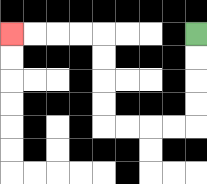{'start': '[8, 1]', 'end': '[0, 1]', 'path_directions': 'D,D,D,D,L,L,L,L,U,U,U,U,L,L,L,L', 'path_coordinates': '[[8, 1], [8, 2], [8, 3], [8, 4], [8, 5], [7, 5], [6, 5], [5, 5], [4, 5], [4, 4], [4, 3], [4, 2], [4, 1], [3, 1], [2, 1], [1, 1], [0, 1]]'}